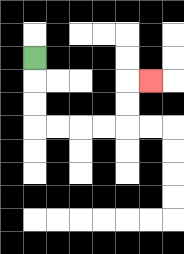{'start': '[1, 2]', 'end': '[6, 3]', 'path_directions': 'D,D,D,R,R,R,R,U,U,R', 'path_coordinates': '[[1, 2], [1, 3], [1, 4], [1, 5], [2, 5], [3, 5], [4, 5], [5, 5], [5, 4], [5, 3], [6, 3]]'}